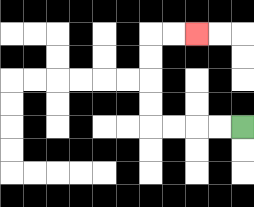{'start': '[10, 5]', 'end': '[8, 1]', 'path_directions': 'L,L,L,L,U,U,U,U,R,R', 'path_coordinates': '[[10, 5], [9, 5], [8, 5], [7, 5], [6, 5], [6, 4], [6, 3], [6, 2], [6, 1], [7, 1], [8, 1]]'}